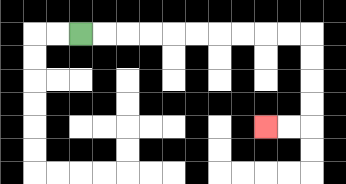{'start': '[3, 1]', 'end': '[11, 5]', 'path_directions': 'R,R,R,R,R,R,R,R,R,R,D,D,D,D,L,L', 'path_coordinates': '[[3, 1], [4, 1], [5, 1], [6, 1], [7, 1], [8, 1], [9, 1], [10, 1], [11, 1], [12, 1], [13, 1], [13, 2], [13, 3], [13, 4], [13, 5], [12, 5], [11, 5]]'}